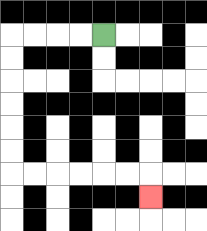{'start': '[4, 1]', 'end': '[6, 8]', 'path_directions': 'L,L,L,L,D,D,D,D,D,D,R,R,R,R,R,R,D', 'path_coordinates': '[[4, 1], [3, 1], [2, 1], [1, 1], [0, 1], [0, 2], [0, 3], [0, 4], [0, 5], [0, 6], [0, 7], [1, 7], [2, 7], [3, 7], [4, 7], [5, 7], [6, 7], [6, 8]]'}